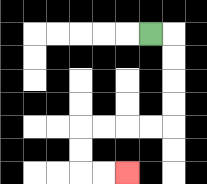{'start': '[6, 1]', 'end': '[5, 7]', 'path_directions': 'R,D,D,D,D,L,L,L,L,D,D,R,R', 'path_coordinates': '[[6, 1], [7, 1], [7, 2], [7, 3], [7, 4], [7, 5], [6, 5], [5, 5], [4, 5], [3, 5], [3, 6], [3, 7], [4, 7], [5, 7]]'}